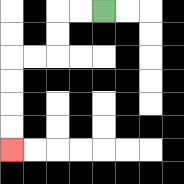{'start': '[4, 0]', 'end': '[0, 6]', 'path_directions': 'L,L,D,D,L,L,D,D,D,D', 'path_coordinates': '[[4, 0], [3, 0], [2, 0], [2, 1], [2, 2], [1, 2], [0, 2], [0, 3], [0, 4], [0, 5], [0, 6]]'}